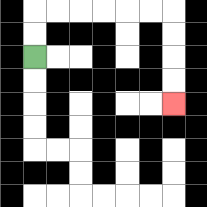{'start': '[1, 2]', 'end': '[7, 4]', 'path_directions': 'U,U,R,R,R,R,R,R,D,D,D,D', 'path_coordinates': '[[1, 2], [1, 1], [1, 0], [2, 0], [3, 0], [4, 0], [5, 0], [6, 0], [7, 0], [7, 1], [7, 2], [7, 3], [7, 4]]'}